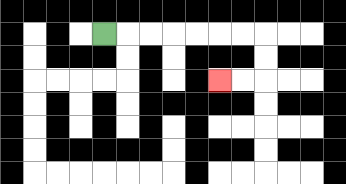{'start': '[4, 1]', 'end': '[9, 3]', 'path_directions': 'R,R,R,R,R,R,R,D,D,L,L', 'path_coordinates': '[[4, 1], [5, 1], [6, 1], [7, 1], [8, 1], [9, 1], [10, 1], [11, 1], [11, 2], [11, 3], [10, 3], [9, 3]]'}